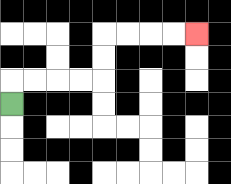{'start': '[0, 4]', 'end': '[8, 1]', 'path_directions': 'U,R,R,R,R,U,U,R,R,R,R', 'path_coordinates': '[[0, 4], [0, 3], [1, 3], [2, 3], [3, 3], [4, 3], [4, 2], [4, 1], [5, 1], [6, 1], [7, 1], [8, 1]]'}